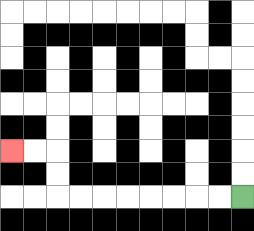{'start': '[10, 8]', 'end': '[0, 6]', 'path_directions': 'L,L,L,L,L,L,L,L,U,U,L,L', 'path_coordinates': '[[10, 8], [9, 8], [8, 8], [7, 8], [6, 8], [5, 8], [4, 8], [3, 8], [2, 8], [2, 7], [2, 6], [1, 6], [0, 6]]'}